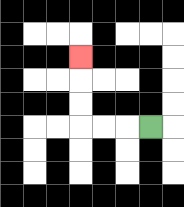{'start': '[6, 5]', 'end': '[3, 2]', 'path_directions': 'L,L,L,U,U,U', 'path_coordinates': '[[6, 5], [5, 5], [4, 5], [3, 5], [3, 4], [3, 3], [3, 2]]'}